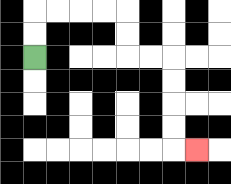{'start': '[1, 2]', 'end': '[8, 6]', 'path_directions': 'U,U,R,R,R,R,D,D,R,R,D,D,D,D,R', 'path_coordinates': '[[1, 2], [1, 1], [1, 0], [2, 0], [3, 0], [4, 0], [5, 0], [5, 1], [5, 2], [6, 2], [7, 2], [7, 3], [7, 4], [7, 5], [7, 6], [8, 6]]'}